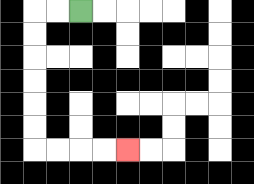{'start': '[3, 0]', 'end': '[5, 6]', 'path_directions': 'L,L,D,D,D,D,D,D,R,R,R,R', 'path_coordinates': '[[3, 0], [2, 0], [1, 0], [1, 1], [1, 2], [1, 3], [1, 4], [1, 5], [1, 6], [2, 6], [3, 6], [4, 6], [5, 6]]'}